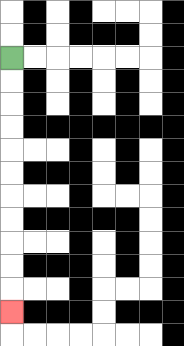{'start': '[0, 2]', 'end': '[0, 13]', 'path_directions': 'D,D,D,D,D,D,D,D,D,D,D', 'path_coordinates': '[[0, 2], [0, 3], [0, 4], [0, 5], [0, 6], [0, 7], [0, 8], [0, 9], [0, 10], [0, 11], [0, 12], [0, 13]]'}